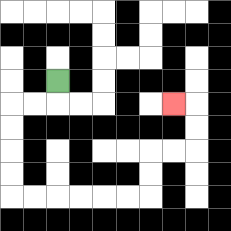{'start': '[2, 3]', 'end': '[7, 4]', 'path_directions': 'D,L,L,D,D,D,D,R,R,R,R,R,R,U,U,R,R,U,U,L', 'path_coordinates': '[[2, 3], [2, 4], [1, 4], [0, 4], [0, 5], [0, 6], [0, 7], [0, 8], [1, 8], [2, 8], [3, 8], [4, 8], [5, 8], [6, 8], [6, 7], [6, 6], [7, 6], [8, 6], [8, 5], [8, 4], [7, 4]]'}